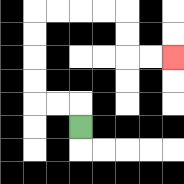{'start': '[3, 5]', 'end': '[7, 2]', 'path_directions': 'U,L,L,U,U,U,U,R,R,R,R,D,D,R,R', 'path_coordinates': '[[3, 5], [3, 4], [2, 4], [1, 4], [1, 3], [1, 2], [1, 1], [1, 0], [2, 0], [3, 0], [4, 0], [5, 0], [5, 1], [5, 2], [6, 2], [7, 2]]'}